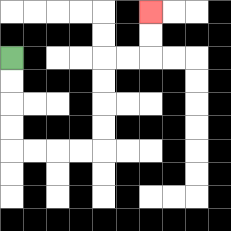{'start': '[0, 2]', 'end': '[6, 0]', 'path_directions': 'D,D,D,D,R,R,R,R,U,U,U,U,R,R,U,U', 'path_coordinates': '[[0, 2], [0, 3], [0, 4], [0, 5], [0, 6], [1, 6], [2, 6], [3, 6], [4, 6], [4, 5], [4, 4], [4, 3], [4, 2], [5, 2], [6, 2], [6, 1], [6, 0]]'}